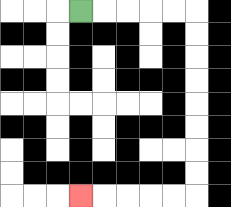{'start': '[3, 0]', 'end': '[3, 8]', 'path_directions': 'R,R,R,R,R,D,D,D,D,D,D,D,D,L,L,L,L,L', 'path_coordinates': '[[3, 0], [4, 0], [5, 0], [6, 0], [7, 0], [8, 0], [8, 1], [8, 2], [8, 3], [8, 4], [8, 5], [8, 6], [8, 7], [8, 8], [7, 8], [6, 8], [5, 8], [4, 8], [3, 8]]'}